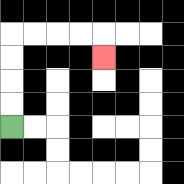{'start': '[0, 5]', 'end': '[4, 2]', 'path_directions': 'U,U,U,U,R,R,R,R,D', 'path_coordinates': '[[0, 5], [0, 4], [0, 3], [0, 2], [0, 1], [1, 1], [2, 1], [3, 1], [4, 1], [4, 2]]'}